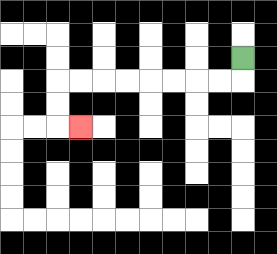{'start': '[10, 2]', 'end': '[3, 5]', 'path_directions': 'D,L,L,L,L,L,L,L,L,D,D,R', 'path_coordinates': '[[10, 2], [10, 3], [9, 3], [8, 3], [7, 3], [6, 3], [5, 3], [4, 3], [3, 3], [2, 3], [2, 4], [2, 5], [3, 5]]'}